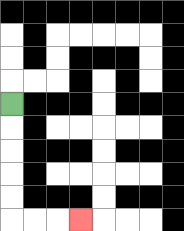{'start': '[0, 4]', 'end': '[3, 9]', 'path_directions': 'D,D,D,D,D,R,R,R', 'path_coordinates': '[[0, 4], [0, 5], [0, 6], [0, 7], [0, 8], [0, 9], [1, 9], [2, 9], [3, 9]]'}